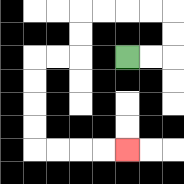{'start': '[5, 2]', 'end': '[5, 6]', 'path_directions': 'R,R,U,U,L,L,L,L,D,D,L,L,D,D,D,D,R,R,R,R', 'path_coordinates': '[[5, 2], [6, 2], [7, 2], [7, 1], [7, 0], [6, 0], [5, 0], [4, 0], [3, 0], [3, 1], [3, 2], [2, 2], [1, 2], [1, 3], [1, 4], [1, 5], [1, 6], [2, 6], [3, 6], [4, 6], [5, 6]]'}